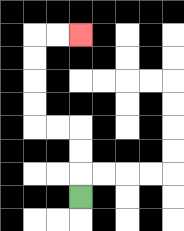{'start': '[3, 8]', 'end': '[3, 1]', 'path_directions': 'U,U,U,L,L,U,U,U,U,R,R', 'path_coordinates': '[[3, 8], [3, 7], [3, 6], [3, 5], [2, 5], [1, 5], [1, 4], [1, 3], [1, 2], [1, 1], [2, 1], [3, 1]]'}